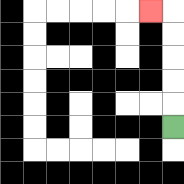{'start': '[7, 5]', 'end': '[6, 0]', 'path_directions': 'U,U,U,U,U,L', 'path_coordinates': '[[7, 5], [7, 4], [7, 3], [7, 2], [7, 1], [7, 0], [6, 0]]'}